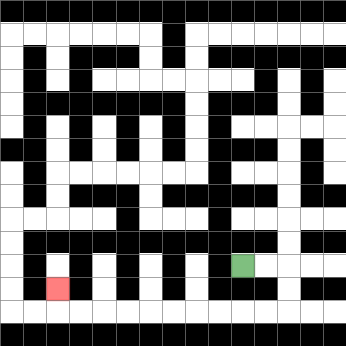{'start': '[10, 11]', 'end': '[2, 12]', 'path_directions': 'R,R,D,D,L,L,L,L,L,L,L,L,L,L,U', 'path_coordinates': '[[10, 11], [11, 11], [12, 11], [12, 12], [12, 13], [11, 13], [10, 13], [9, 13], [8, 13], [7, 13], [6, 13], [5, 13], [4, 13], [3, 13], [2, 13], [2, 12]]'}